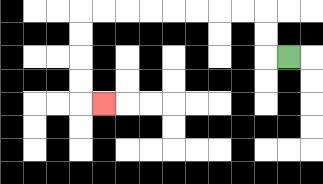{'start': '[12, 2]', 'end': '[4, 4]', 'path_directions': 'L,U,U,L,L,L,L,L,L,L,L,D,D,D,D,R', 'path_coordinates': '[[12, 2], [11, 2], [11, 1], [11, 0], [10, 0], [9, 0], [8, 0], [7, 0], [6, 0], [5, 0], [4, 0], [3, 0], [3, 1], [3, 2], [3, 3], [3, 4], [4, 4]]'}